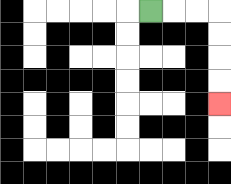{'start': '[6, 0]', 'end': '[9, 4]', 'path_directions': 'R,R,R,D,D,D,D', 'path_coordinates': '[[6, 0], [7, 0], [8, 0], [9, 0], [9, 1], [9, 2], [9, 3], [9, 4]]'}